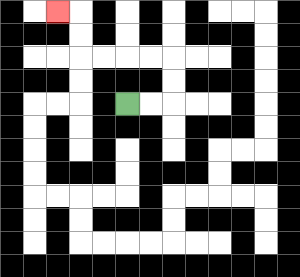{'start': '[5, 4]', 'end': '[2, 0]', 'path_directions': 'R,R,U,U,L,L,L,L,U,U,L', 'path_coordinates': '[[5, 4], [6, 4], [7, 4], [7, 3], [7, 2], [6, 2], [5, 2], [4, 2], [3, 2], [3, 1], [3, 0], [2, 0]]'}